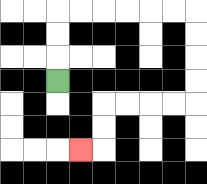{'start': '[2, 3]', 'end': '[3, 6]', 'path_directions': 'U,U,U,R,R,R,R,R,R,D,D,D,D,L,L,L,L,D,D,L', 'path_coordinates': '[[2, 3], [2, 2], [2, 1], [2, 0], [3, 0], [4, 0], [5, 0], [6, 0], [7, 0], [8, 0], [8, 1], [8, 2], [8, 3], [8, 4], [7, 4], [6, 4], [5, 4], [4, 4], [4, 5], [4, 6], [3, 6]]'}